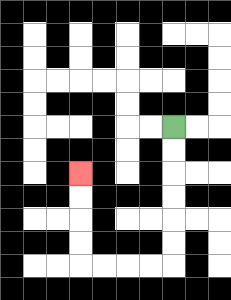{'start': '[7, 5]', 'end': '[3, 7]', 'path_directions': 'D,D,D,D,D,D,L,L,L,L,U,U,U,U', 'path_coordinates': '[[7, 5], [7, 6], [7, 7], [7, 8], [7, 9], [7, 10], [7, 11], [6, 11], [5, 11], [4, 11], [3, 11], [3, 10], [3, 9], [3, 8], [3, 7]]'}